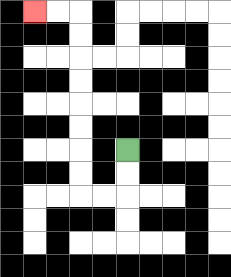{'start': '[5, 6]', 'end': '[1, 0]', 'path_directions': 'D,D,L,L,U,U,U,U,U,U,U,U,L,L', 'path_coordinates': '[[5, 6], [5, 7], [5, 8], [4, 8], [3, 8], [3, 7], [3, 6], [3, 5], [3, 4], [3, 3], [3, 2], [3, 1], [3, 0], [2, 0], [1, 0]]'}